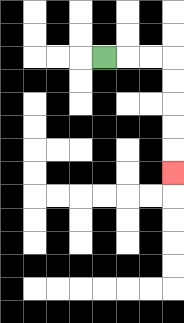{'start': '[4, 2]', 'end': '[7, 7]', 'path_directions': 'R,R,R,D,D,D,D,D', 'path_coordinates': '[[4, 2], [5, 2], [6, 2], [7, 2], [7, 3], [7, 4], [7, 5], [7, 6], [7, 7]]'}